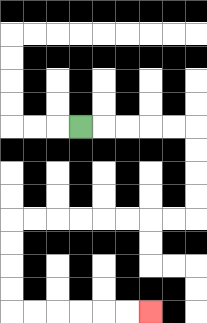{'start': '[3, 5]', 'end': '[6, 13]', 'path_directions': 'R,R,R,R,R,D,D,D,D,L,L,L,L,L,L,L,L,D,D,D,D,R,R,R,R,R,R', 'path_coordinates': '[[3, 5], [4, 5], [5, 5], [6, 5], [7, 5], [8, 5], [8, 6], [8, 7], [8, 8], [8, 9], [7, 9], [6, 9], [5, 9], [4, 9], [3, 9], [2, 9], [1, 9], [0, 9], [0, 10], [0, 11], [0, 12], [0, 13], [1, 13], [2, 13], [3, 13], [4, 13], [5, 13], [6, 13]]'}